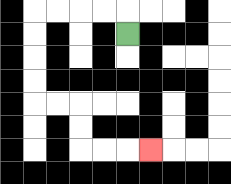{'start': '[5, 1]', 'end': '[6, 6]', 'path_directions': 'U,L,L,L,L,D,D,D,D,R,R,D,D,R,R,R', 'path_coordinates': '[[5, 1], [5, 0], [4, 0], [3, 0], [2, 0], [1, 0], [1, 1], [1, 2], [1, 3], [1, 4], [2, 4], [3, 4], [3, 5], [3, 6], [4, 6], [5, 6], [6, 6]]'}